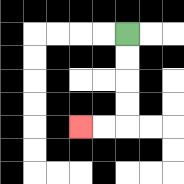{'start': '[5, 1]', 'end': '[3, 5]', 'path_directions': 'D,D,D,D,L,L', 'path_coordinates': '[[5, 1], [5, 2], [5, 3], [5, 4], [5, 5], [4, 5], [3, 5]]'}